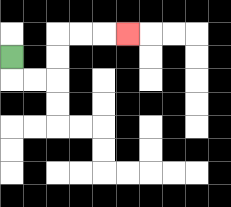{'start': '[0, 2]', 'end': '[5, 1]', 'path_directions': 'D,R,R,U,U,R,R,R', 'path_coordinates': '[[0, 2], [0, 3], [1, 3], [2, 3], [2, 2], [2, 1], [3, 1], [4, 1], [5, 1]]'}